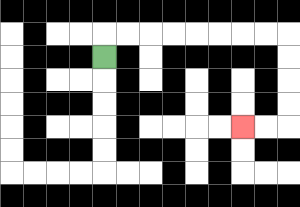{'start': '[4, 2]', 'end': '[10, 5]', 'path_directions': 'U,R,R,R,R,R,R,R,R,D,D,D,D,L,L', 'path_coordinates': '[[4, 2], [4, 1], [5, 1], [6, 1], [7, 1], [8, 1], [9, 1], [10, 1], [11, 1], [12, 1], [12, 2], [12, 3], [12, 4], [12, 5], [11, 5], [10, 5]]'}